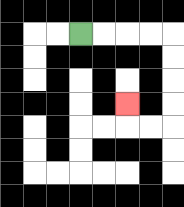{'start': '[3, 1]', 'end': '[5, 4]', 'path_directions': 'R,R,R,R,D,D,D,D,L,L,U', 'path_coordinates': '[[3, 1], [4, 1], [5, 1], [6, 1], [7, 1], [7, 2], [7, 3], [7, 4], [7, 5], [6, 5], [5, 5], [5, 4]]'}